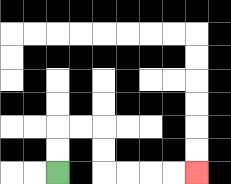{'start': '[2, 7]', 'end': '[8, 7]', 'path_directions': 'U,U,R,R,D,D,R,R,R,R', 'path_coordinates': '[[2, 7], [2, 6], [2, 5], [3, 5], [4, 5], [4, 6], [4, 7], [5, 7], [6, 7], [7, 7], [8, 7]]'}